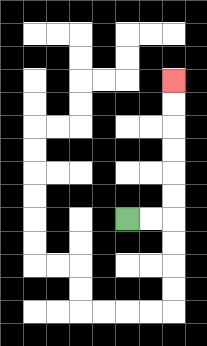{'start': '[5, 9]', 'end': '[7, 3]', 'path_directions': 'R,R,U,U,U,U,U,U', 'path_coordinates': '[[5, 9], [6, 9], [7, 9], [7, 8], [7, 7], [7, 6], [7, 5], [7, 4], [7, 3]]'}